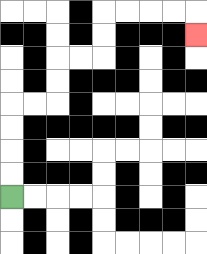{'start': '[0, 8]', 'end': '[8, 1]', 'path_directions': 'U,U,U,U,R,R,U,U,R,R,U,U,R,R,R,R,D', 'path_coordinates': '[[0, 8], [0, 7], [0, 6], [0, 5], [0, 4], [1, 4], [2, 4], [2, 3], [2, 2], [3, 2], [4, 2], [4, 1], [4, 0], [5, 0], [6, 0], [7, 0], [8, 0], [8, 1]]'}